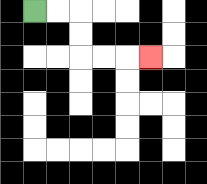{'start': '[1, 0]', 'end': '[6, 2]', 'path_directions': 'R,R,D,D,R,R,R', 'path_coordinates': '[[1, 0], [2, 0], [3, 0], [3, 1], [3, 2], [4, 2], [5, 2], [6, 2]]'}